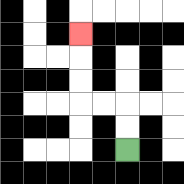{'start': '[5, 6]', 'end': '[3, 1]', 'path_directions': 'U,U,L,L,U,U,U', 'path_coordinates': '[[5, 6], [5, 5], [5, 4], [4, 4], [3, 4], [3, 3], [3, 2], [3, 1]]'}